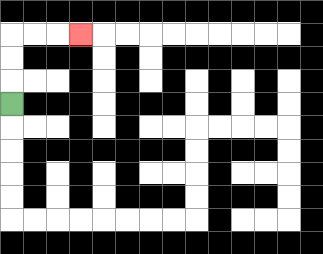{'start': '[0, 4]', 'end': '[3, 1]', 'path_directions': 'U,U,U,R,R,R', 'path_coordinates': '[[0, 4], [0, 3], [0, 2], [0, 1], [1, 1], [2, 1], [3, 1]]'}